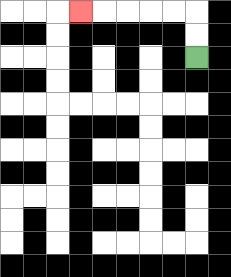{'start': '[8, 2]', 'end': '[3, 0]', 'path_directions': 'U,U,L,L,L,L,L', 'path_coordinates': '[[8, 2], [8, 1], [8, 0], [7, 0], [6, 0], [5, 0], [4, 0], [3, 0]]'}